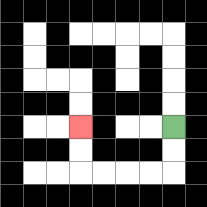{'start': '[7, 5]', 'end': '[3, 5]', 'path_directions': 'D,D,L,L,L,L,U,U', 'path_coordinates': '[[7, 5], [7, 6], [7, 7], [6, 7], [5, 7], [4, 7], [3, 7], [3, 6], [3, 5]]'}